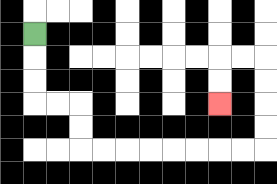{'start': '[1, 1]', 'end': '[9, 4]', 'path_directions': 'D,D,D,R,R,D,D,R,R,R,R,R,R,R,R,U,U,U,U,L,L,D,D', 'path_coordinates': '[[1, 1], [1, 2], [1, 3], [1, 4], [2, 4], [3, 4], [3, 5], [3, 6], [4, 6], [5, 6], [6, 6], [7, 6], [8, 6], [9, 6], [10, 6], [11, 6], [11, 5], [11, 4], [11, 3], [11, 2], [10, 2], [9, 2], [9, 3], [9, 4]]'}